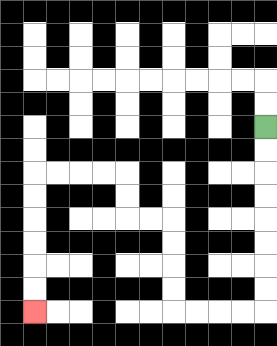{'start': '[11, 5]', 'end': '[1, 13]', 'path_directions': 'D,D,D,D,D,D,D,D,L,L,L,L,U,U,U,U,L,L,U,U,L,L,L,L,D,D,D,D,D,D', 'path_coordinates': '[[11, 5], [11, 6], [11, 7], [11, 8], [11, 9], [11, 10], [11, 11], [11, 12], [11, 13], [10, 13], [9, 13], [8, 13], [7, 13], [7, 12], [7, 11], [7, 10], [7, 9], [6, 9], [5, 9], [5, 8], [5, 7], [4, 7], [3, 7], [2, 7], [1, 7], [1, 8], [1, 9], [1, 10], [1, 11], [1, 12], [1, 13]]'}